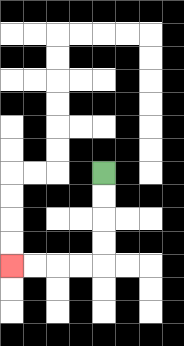{'start': '[4, 7]', 'end': '[0, 11]', 'path_directions': 'D,D,D,D,L,L,L,L', 'path_coordinates': '[[4, 7], [4, 8], [4, 9], [4, 10], [4, 11], [3, 11], [2, 11], [1, 11], [0, 11]]'}